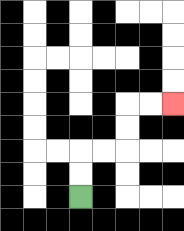{'start': '[3, 8]', 'end': '[7, 4]', 'path_directions': 'U,U,R,R,U,U,R,R', 'path_coordinates': '[[3, 8], [3, 7], [3, 6], [4, 6], [5, 6], [5, 5], [5, 4], [6, 4], [7, 4]]'}